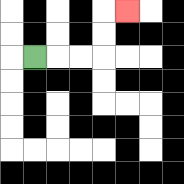{'start': '[1, 2]', 'end': '[5, 0]', 'path_directions': 'R,R,R,U,U,R', 'path_coordinates': '[[1, 2], [2, 2], [3, 2], [4, 2], [4, 1], [4, 0], [5, 0]]'}